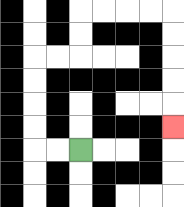{'start': '[3, 6]', 'end': '[7, 5]', 'path_directions': 'L,L,U,U,U,U,R,R,U,U,R,R,R,R,D,D,D,D,D', 'path_coordinates': '[[3, 6], [2, 6], [1, 6], [1, 5], [1, 4], [1, 3], [1, 2], [2, 2], [3, 2], [3, 1], [3, 0], [4, 0], [5, 0], [6, 0], [7, 0], [7, 1], [7, 2], [7, 3], [7, 4], [7, 5]]'}